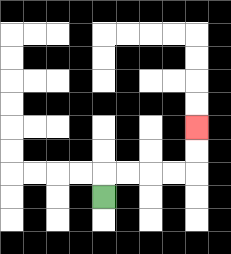{'start': '[4, 8]', 'end': '[8, 5]', 'path_directions': 'U,R,R,R,R,U,U', 'path_coordinates': '[[4, 8], [4, 7], [5, 7], [6, 7], [7, 7], [8, 7], [8, 6], [8, 5]]'}